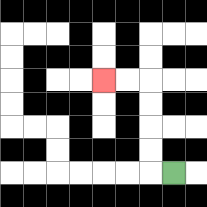{'start': '[7, 7]', 'end': '[4, 3]', 'path_directions': 'L,U,U,U,U,L,L', 'path_coordinates': '[[7, 7], [6, 7], [6, 6], [6, 5], [6, 4], [6, 3], [5, 3], [4, 3]]'}